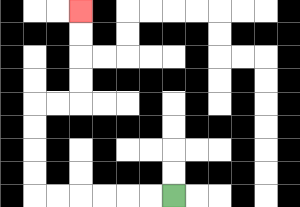{'start': '[7, 8]', 'end': '[3, 0]', 'path_directions': 'L,L,L,L,L,L,U,U,U,U,R,R,U,U,U,U', 'path_coordinates': '[[7, 8], [6, 8], [5, 8], [4, 8], [3, 8], [2, 8], [1, 8], [1, 7], [1, 6], [1, 5], [1, 4], [2, 4], [3, 4], [3, 3], [3, 2], [3, 1], [3, 0]]'}